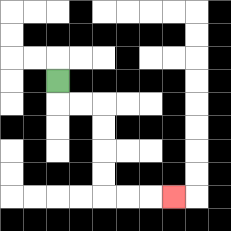{'start': '[2, 3]', 'end': '[7, 8]', 'path_directions': 'D,R,R,D,D,D,D,R,R,R', 'path_coordinates': '[[2, 3], [2, 4], [3, 4], [4, 4], [4, 5], [4, 6], [4, 7], [4, 8], [5, 8], [6, 8], [7, 8]]'}